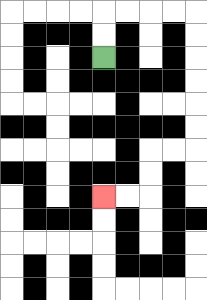{'start': '[4, 2]', 'end': '[4, 8]', 'path_directions': 'U,U,R,R,R,R,D,D,D,D,D,D,L,L,D,D,L,L', 'path_coordinates': '[[4, 2], [4, 1], [4, 0], [5, 0], [6, 0], [7, 0], [8, 0], [8, 1], [8, 2], [8, 3], [8, 4], [8, 5], [8, 6], [7, 6], [6, 6], [6, 7], [6, 8], [5, 8], [4, 8]]'}